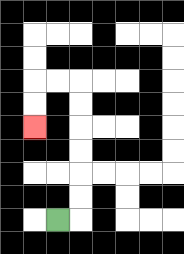{'start': '[2, 9]', 'end': '[1, 5]', 'path_directions': 'R,U,U,U,U,U,U,L,L,D,D', 'path_coordinates': '[[2, 9], [3, 9], [3, 8], [3, 7], [3, 6], [3, 5], [3, 4], [3, 3], [2, 3], [1, 3], [1, 4], [1, 5]]'}